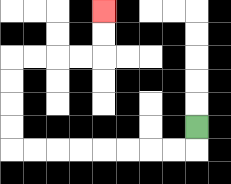{'start': '[8, 5]', 'end': '[4, 0]', 'path_directions': 'D,L,L,L,L,L,L,L,L,U,U,U,U,R,R,R,R,U,U', 'path_coordinates': '[[8, 5], [8, 6], [7, 6], [6, 6], [5, 6], [4, 6], [3, 6], [2, 6], [1, 6], [0, 6], [0, 5], [0, 4], [0, 3], [0, 2], [1, 2], [2, 2], [3, 2], [4, 2], [4, 1], [4, 0]]'}